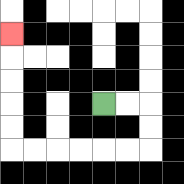{'start': '[4, 4]', 'end': '[0, 1]', 'path_directions': 'R,R,D,D,L,L,L,L,L,L,U,U,U,U,U', 'path_coordinates': '[[4, 4], [5, 4], [6, 4], [6, 5], [6, 6], [5, 6], [4, 6], [3, 6], [2, 6], [1, 6], [0, 6], [0, 5], [0, 4], [0, 3], [0, 2], [0, 1]]'}